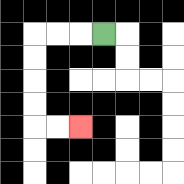{'start': '[4, 1]', 'end': '[3, 5]', 'path_directions': 'L,L,L,D,D,D,D,R,R', 'path_coordinates': '[[4, 1], [3, 1], [2, 1], [1, 1], [1, 2], [1, 3], [1, 4], [1, 5], [2, 5], [3, 5]]'}